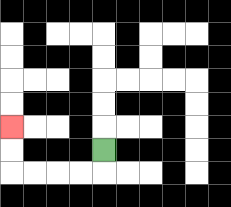{'start': '[4, 6]', 'end': '[0, 5]', 'path_directions': 'D,L,L,L,L,U,U', 'path_coordinates': '[[4, 6], [4, 7], [3, 7], [2, 7], [1, 7], [0, 7], [0, 6], [0, 5]]'}